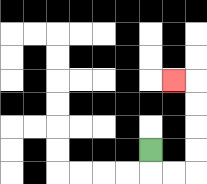{'start': '[6, 6]', 'end': '[7, 3]', 'path_directions': 'D,R,R,U,U,U,U,L', 'path_coordinates': '[[6, 6], [6, 7], [7, 7], [8, 7], [8, 6], [8, 5], [8, 4], [8, 3], [7, 3]]'}